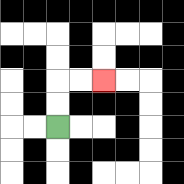{'start': '[2, 5]', 'end': '[4, 3]', 'path_directions': 'U,U,R,R', 'path_coordinates': '[[2, 5], [2, 4], [2, 3], [3, 3], [4, 3]]'}